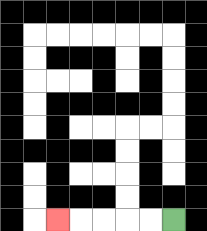{'start': '[7, 9]', 'end': '[2, 9]', 'path_directions': 'L,L,L,L,L', 'path_coordinates': '[[7, 9], [6, 9], [5, 9], [4, 9], [3, 9], [2, 9]]'}